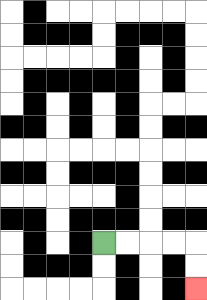{'start': '[4, 10]', 'end': '[8, 12]', 'path_directions': 'R,R,R,R,D,D', 'path_coordinates': '[[4, 10], [5, 10], [6, 10], [7, 10], [8, 10], [8, 11], [8, 12]]'}